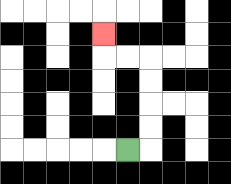{'start': '[5, 6]', 'end': '[4, 1]', 'path_directions': 'R,U,U,U,U,L,L,U', 'path_coordinates': '[[5, 6], [6, 6], [6, 5], [6, 4], [6, 3], [6, 2], [5, 2], [4, 2], [4, 1]]'}